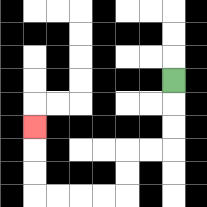{'start': '[7, 3]', 'end': '[1, 5]', 'path_directions': 'D,D,D,L,L,D,D,L,L,L,L,U,U,U', 'path_coordinates': '[[7, 3], [7, 4], [7, 5], [7, 6], [6, 6], [5, 6], [5, 7], [5, 8], [4, 8], [3, 8], [2, 8], [1, 8], [1, 7], [1, 6], [1, 5]]'}